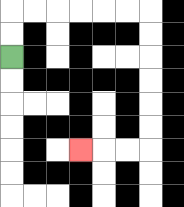{'start': '[0, 2]', 'end': '[3, 6]', 'path_directions': 'U,U,R,R,R,R,R,R,D,D,D,D,D,D,L,L,L', 'path_coordinates': '[[0, 2], [0, 1], [0, 0], [1, 0], [2, 0], [3, 0], [4, 0], [5, 0], [6, 0], [6, 1], [6, 2], [6, 3], [6, 4], [6, 5], [6, 6], [5, 6], [4, 6], [3, 6]]'}